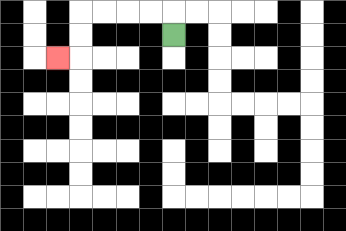{'start': '[7, 1]', 'end': '[2, 2]', 'path_directions': 'U,L,L,L,L,D,D,L', 'path_coordinates': '[[7, 1], [7, 0], [6, 0], [5, 0], [4, 0], [3, 0], [3, 1], [3, 2], [2, 2]]'}